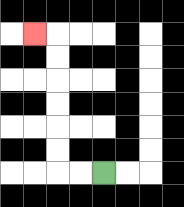{'start': '[4, 7]', 'end': '[1, 1]', 'path_directions': 'L,L,U,U,U,U,U,U,L', 'path_coordinates': '[[4, 7], [3, 7], [2, 7], [2, 6], [2, 5], [2, 4], [2, 3], [2, 2], [2, 1], [1, 1]]'}